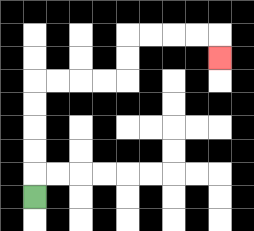{'start': '[1, 8]', 'end': '[9, 2]', 'path_directions': 'U,U,U,U,U,R,R,R,R,U,U,R,R,R,R,D', 'path_coordinates': '[[1, 8], [1, 7], [1, 6], [1, 5], [1, 4], [1, 3], [2, 3], [3, 3], [4, 3], [5, 3], [5, 2], [5, 1], [6, 1], [7, 1], [8, 1], [9, 1], [9, 2]]'}